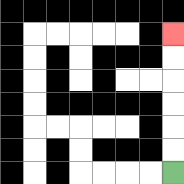{'start': '[7, 7]', 'end': '[7, 1]', 'path_directions': 'U,U,U,U,U,U', 'path_coordinates': '[[7, 7], [7, 6], [7, 5], [7, 4], [7, 3], [7, 2], [7, 1]]'}